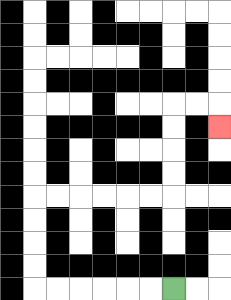{'start': '[7, 12]', 'end': '[9, 5]', 'path_directions': 'L,L,L,L,L,L,U,U,U,U,R,R,R,R,R,R,U,U,U,U,R,R,D', 'path_coordinates': '[[7, 12], [6, 12], [5, 12], [4, 12], [3, 12], [2, 12], [1, 12], [1, 11], [1, 10], [1, 9], [1, 8], [2, 8], [3, 8], [4, 8], [5, 8], [6, 8], [7, 8], [7, 7], [7, 6], [7, 5], [7, 4], [8, 4], [9, 4], [9, 5]]'}